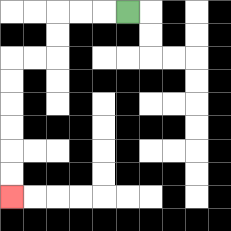{'start': '[5, 0]', 'end': '[0, 8]', 'path_directions': 'L,L,L,D,D,L,L,D,D,D,D,D,D', 'path_coordinates': '[[5, 0], [4, 0], [3, 0], [2, 0], [2, 1], [2, 2], [1, 2], [0, 2], [0, 3], [0, 4], [0, 5], [0, 6], [0, 7], [0, 8]]'}